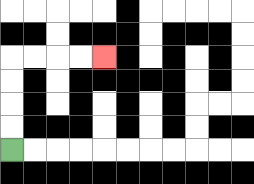{'start': '[0, 6]', 'end': '[4, 2]', 'path_directions': 'U,U,U,U,R,R,R,R', 'path_coordinates': '[[0, 6], [0, 5], [0, 4], [0, 3], [0, 2], [1, 2], [2, 2], [3, 2], [4, 2]]'}